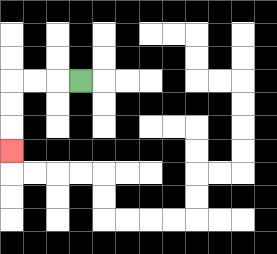{'start': '[3, 3]', 'end': '[0, 6]', 'path_directions': 'L,L,L,D,D,D', 'path_coordinates': '[[3, 3], [2, 3], [1, 3], [0, 3], [0, 4], [0, 5], [0, 6]]'}